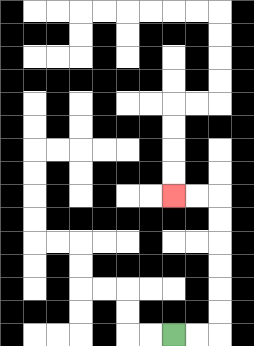{'start': '[7, 14]', 'end': '[7, 8]', 'path_directions': 'R,R,U,U,U,U,U,U,L,L', 'path_coordinates': '[[7, 14], [8, 14], [9, 14], [9, 13], [9, 12], [9, 11], [9, 10], [9, 9], [9, 8], [8, 8], [7, 8]]'}